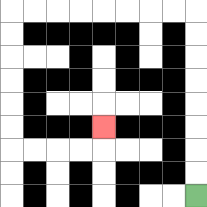{'start': '[8, 8]', 'end': '[4, 5]', 'path_directions': 'U,U,U,U,U,U,U,U,L,L,L,L,L,L,L,L,D,D,D,D,D,D,R,R,R,R,U', 'path_coordinates': '[[8, 8], [8, 7], [8, 6], [8, 5], [8, 4], [8, 3], [8, 2], [8, 1], [8, 0], [7, 0], [6, 0], [5, 0], [4, 0], [3, 0], [2, 0], [1, 0], [0, 0], [0, 1], [0, 2], [0, 3], [0, 4], [0, 5], [0, 6], [1, 6], [2, 6], [3, 6], [4, 6], [4, 5]]'}